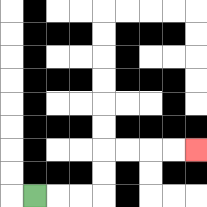{'start': '[1, 8]', 'end': '[8, 6]', 'path_directions': 'R,R,R,U,U,R,R,R,R', 'path_coordinates': '[[1, 8], [2, 8], [3, 8], [4, 8], [4, 7], [4, 6], [5, 6], [6, 6], [7, 6], [8, 6]]'}